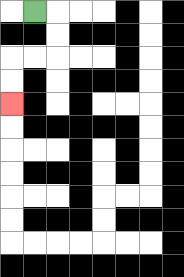{'start': '[1, 0]', 'end': '[0, 4]', 'path_directions': 'R,D,D,L,L,D,D', 'path_coordinates': '[[1, 0], [2, 0], [2, 1], [2, 2], [1, 2], [0, 2], [0, 3], [0, 4]]'}